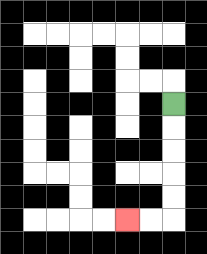{'start': '[7, 4]', 'end': '[5, 9]', 'path_directions': 'D,D,D,D,D,L,L', 'path_coordinates': '[[7, 4], [7, 5], [7, 6], [7, 7], [7, 8], [7, 9], [6, 9], [5, 9]]'}